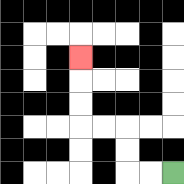{'start': '[7, 7]', 'end': '[3, 2]', 'path_directions': 'L,L,U,U,L,L,U,U,U', 'path_coordinates': '[[7, 7], [6, 7], [5, 7], [5, 6], [5, 5], [4, 5], [3, 5], [3, 4], [3, 3], [3, 2]]'}